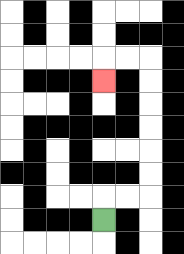{'start': '[4, 9]', 'end': '[4, 3]', 'path_directions': 'U,R,R,U,U,U,U,U,U,L,L,D', 'path_coordinates': '[[4, 9], [4, 8], [5, 8], [6, 8], [6, 7], [6, 6], [6, 5], [6, 4], [6, 3], [6, 2], [5, 2], [4, 2], [4, 3]]'}